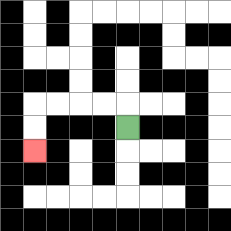{'start': '[5, 5]', 'end': '[1, 6]', 'path_directions': 'U,L,L,L,L,D,D', 'path_coordinates': '[[5, 5], [5, 4], [4, 4], [3, 4], [2, 4], [1, 4], [1, 5], [1, 6]]'}